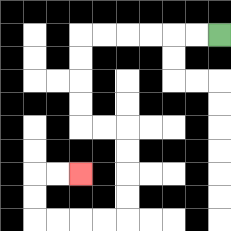{'start': '[9, 1]', 'end': '[3, 7]', 'path_directions': 'L,L,L,L,L,L,D,D,D,D,R,R,D,D,D,D,L,L,L,L,U,U,R,R', 'path_coordinates': '[[9, 1], [8, 1], [7, 1], [6, 1], [5, 1], [4, 1], [3, 1], [3, 2], [3, 3], [3, 4], [3, 5], [4, 5], [5, 5], [5, 6], [5, 7], [5, 8], [5, 9], [4, 9], [3, 9], [2, 9], [1, 9], [1, 8], [1, 7], [2, 7], [3, 7]]'}